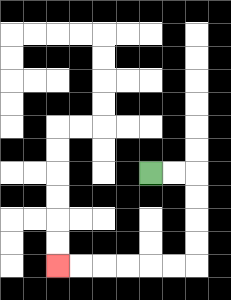{'start': '[6, 7]', 'end': '[2, 11]', 'path_directions': 'R,R,D,D,D,D,L,L,L,L,L,L', 'path_coordinates': '[[6, 7], [7, 7], [8, 7], [8, 8], [8, 9], [8, 10], [8, 11], [7, 11], [6, 11], [5, 11], [4, 11], [3, 11], [2, 11]]'}